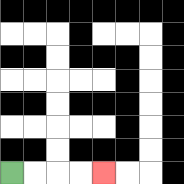{'start': '[0, 7]', 'end': '[4, 7]', 'path_directions': 'R,R,R,R', 'path_coordinates': '[[0, 7], [1, 7], [2, 7], [3, 7], [4, 7]]'}